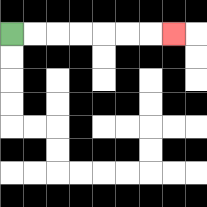{'start': '[0, 1]', 'end': '[7, 1]', 'path_directions': 'R,R,R,R,R,R,R', 'path_coordinates': '[[0, 1], [1, 1], [2, 1], [3, 1], [4, 1], [5, 1], [6, 1], [7, 1]]'}